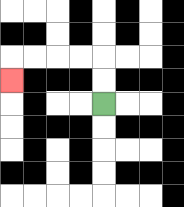{'start': '[4, 4]', 'end': '[0, 3]', 'path_directions': 'U,U,L,L,L,L,D', 'path_coordinates': '[[4, 4], [4, 3], [4, 2], [3, 2], [2, 2], [1, 2], [0, 2], [0, 3]]'}